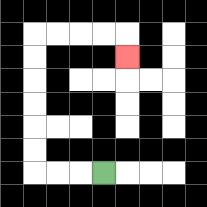{'start': '[4, 7]', 'end': '[5, 2]', 'path_directions': 'L,L,L,U,U,U,U,U,U,R,R,R,R,D', 'path_coordinates': '[[4, 7], [3, 7], [2, 7], [1, 7], [1, 6], [1, 5], [1, 4], [1, 3], [1, 2], [1, 1], [2, 1], [3, 1], [4, 1], [5, 1], [5, 2]]'}